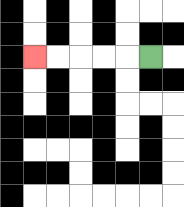{'start': '[6, 2]', 'end': '[1, 2]', 'path_directions': 'L,L,L,L,L', 'path_coordinates': '[[6, 2], [5, 2], [4, 2], [3, 2], [2, 2], [1, 2]]'}